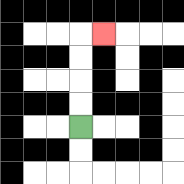{'start': '[3, 5]', 'end': '[4, 1]', 'path_directions': 'U,U,U,U,R', 'path_coordinates': '[[3, 5], [3, 4], [3, 3], [3, 2], [3, 1], [4, 1]]'}